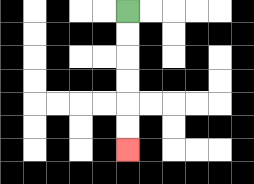{'start': '[5, 0]', 'end': '[5, 6]', 'path_directions': 'D,D,D,D,D,D', 'path_coordinates': '[[5, 0], [5, 1], [5, 2], [5, 3], [5, 4], [5, 5], [5, 6]]'}